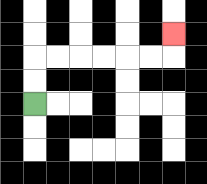{'start': '[1, 4]', 'end': '[7, 1]', 'path_directions': 'U,U,R,R,R,R,R,R,U', 'path_coordinates': '[[1, 4], [1, 3], [1, 2], [2, 2], [3, 2], [4, 2], [5, 2], [6, 2], [7, 2], [7, 1]]'}